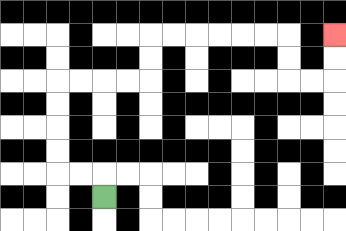{'start': '[4, 8]', 'end': '[14, 1]', 'path_directions': 'U,L,L,U,U,U,U,R,R,R,R,U,U,R,R,R,R,R,R,D,D,R,R,U,U', 'path_coordinates': '[[4, 8], [4, 7], [3, 7], [2, 7], [2, 6], [2, 5], [2, 4], [2, 3], [3, 3], [4, 3], [5, 3], [6, 3], [6, 2], [6, 1], [7, 1], [8, 1], [9, 1], [10, 1], [11, 1], [12, 1], [12, 2], [12, 3], [13, 3], [14, 3], [14, 2], [14, 1]]'}